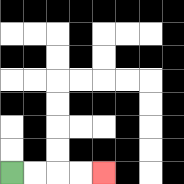{'start': '[0, 7]', 'end': '[4, 7]', 'path_directions': 'R,R,R,R', 'path_coordinates': '[[0, 7], [1, 7], [2, 7], [3, 7], [4, 7]]'}